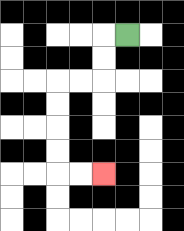{'start': '[5, 1]', 'end': '[4, 7]', 'path_directions': 'L,D,D,L,L,D,D,D,D,R,R', 'path_coordinates': '[[5, 1], [4, 1], [4, 2], [4, 3], [3, 3], [2, 3], [2, 4], [2, 5], [2, 6], [2, 7], [3, 7], [4, 7]]'}